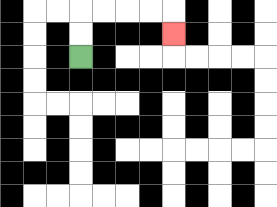{'start': '[3, 2]', 'end': '[7, 1]', 'path_directions': 'U,U,R,R,R,R,D', 'path_coordinates': '[[3, 2], [3, 1], [3, 0], [4, 0], [5, 0], [6, 0], [7, 0], [7, 1]]'}